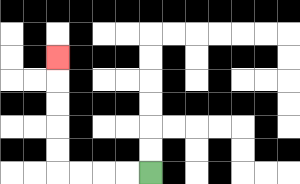{'start': '[6, 7]', 'end': '[2, 2]', 'path_directions': 'L,L,L,L,U,U,U,U,U', 'path_coordinates': '[[6, 7], [5, 7], [4, 7], [3, 7], [2, 7], [2, 6], [2, 5], [2, 4], [2, 3], [2, 2]]'}